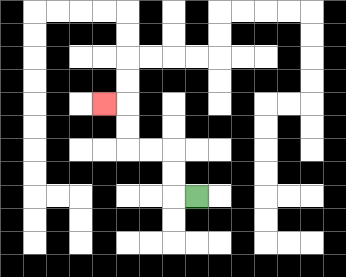{'start': '[8, 8]', 'end': '[4, 4]', 'path_directions': 'L,U,U,L,L,U,U,L', 'path_coordinates': '[[8, 8], [7, 8], [7, 7], [7, 6], [6, 6], [5, 6], [5, 5], [5, 4], [4, 4]]'}